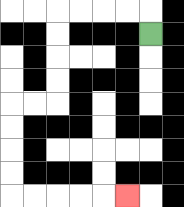{'start': '[6, 1]', 'end': '[5, 8]', 'path_directions': 'U,L,L,L,L,D,D,D,D,L,L,D,D,D,D,R,R,R,R,R', 'path_coordinates': '[[6, 1], [6, 0], [5, 0], [4, 0], [3, 0], [2, 0], [2, 1], [2, 2], [2, 3], [2, 4], [1, 4], [0, 4], [0, 5], [0, 6], [0, 7], [0, 8], [1, 8], [2, 8], [3, 8], [4, 8], [5, 8]]'}